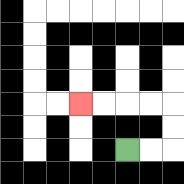{'start': '[5, 6]', 'end': '[3, 4]', 'path_directions': 'R,R,U,U,L,L,L,L', 'path_coordinates': '[[5, 6], [6, 6], [7, 6], [7, 5], [7, 4], [6, 4], [5, 4], [4, 4], [3, 4]]'}